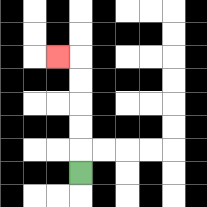{'start': '[3, 7]', 'end': '[2, 2]', 'path_directions': 'U,U,U,U,U,L', 'path_coordinates': '[[3, 7], [3, 6], [3, 5], [3, 4], [3, 3], [3, 2], [2, 2]]'}